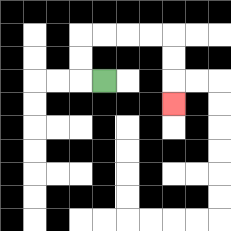{'start': '[4, 3]', 'end': '[7, 4]', 'path_directions': 'L,U,U,R,R,R,R,D,D,D', 'path_coordinates': '[[4, 3], [3, 3], [3, 2], [3, 1], [4, 1], [5, 1], [6, 1], [7, 1], [7, 2], [7, 3], [7, 4]]'}